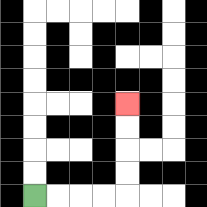{'start': '[1, 8]', 'end': '[5, 4]', 'path_directions': 'R,R,R,R,U,U,U,U', 'path_coordinates': '[[1, 8], [2, 8], [3, 8], [4, 8], [5, 8], [5, 7], [5, 6], [5, 5], [5, 4]]'}